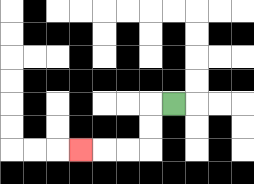{'start': '[7, 4]', 'end': '[3, 6]', 'path_directions': 'L,D,D,L,L,L', 'path_coordinates': '[[7, 4], [6, 4], [6, 5], [6, 6], [5, 6], [4, 6], [3, 6]]'}